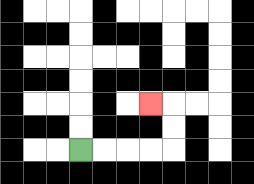{'start': '[3, 6]', 'end': '[6, 4]', 'path_directions': 'R,R,R,R,U,U,L', 'path_coordinates': '[[3, 6], [4, 6], [5, 6], [6, 6], [7, 6], [7, 5], [7, 4], [6, 4]]'}